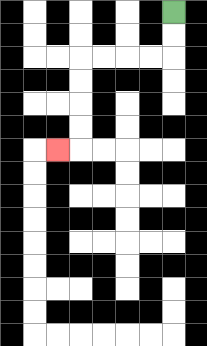{'start': '[7, 0]', 'end': '[2, 6]', 'path_directions': 'D,D,L,L,L,L,D,D,D,D,L', 'path_coordinates': '[[7, 0], [7, 1], [7, 2], [6, 2], [5, 2], [4, 2], [3, 2], [3, 3], [3, 4], [3, 5], [3, 6], [2, 6]]'}